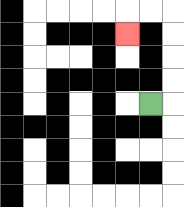{'start': '[6, 4]', 'end': '[5, 1]', 'path_directions': 'R,U,U,U,U,L,L,D', 'path_coordinates': '[[6, 4], [7, 4], [7, 3], [7, 2], [7, 1], [7, 0], [6, 0], [5, 0], [5, 1]]'}